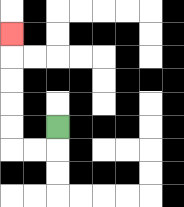{'start': '[2, 5]', 'end': '[0, 1]', 'path_directions': 'D,L,L,U,U,U,U,U', 'path_coordinates': '[[2, 5], [2, 6], [1, 6], [0, 6], [0, 5], [0, 4], [0, 3], [0, 2], [0, 1]]'}